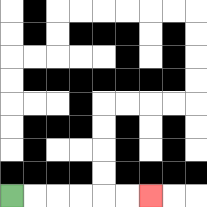{'start': '[0, 8]', 'end': '[6, 8]', 'path_directions': 'R,R,R,R,R,R', 'path_coordinates': '[[0, 8], [1, 8], [2, 8], [3, 8], [4, 8], [5, 8], [6, 8]]'}